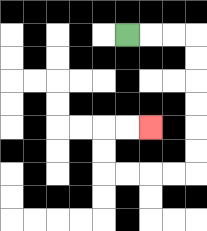{'start': '[5, 1]', 'end': '[6, 5]', 'path_directions': 'R,R,R,D,D,D,D,D,D,L,L,L,L,U,U,R,R', 'path_coordinates': '[[5, 1], [6, 1], [7, 1], [8, 1], [8, 2], [8, 3], [8, 4], [8, 5], [8, 6], [8, 7], [7, 7], [6, 7], [5, 7], [4, 7], [4, 6], [4, 5], [5, 5], [6, 5]]'}